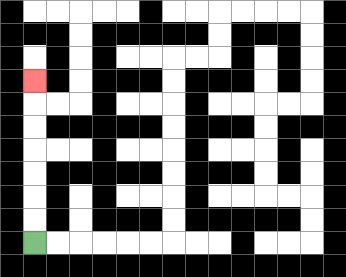{'start': '[1, 10]', 'end': '[1, 3]', 'path_directions': 'U,U,U,U,U,U,U', 'path_coordinates': '[[1, 10], [1, 9], [1, 8], [1, 7], [1, 6], [1, 5], [1, 4], [1, 3]]'}